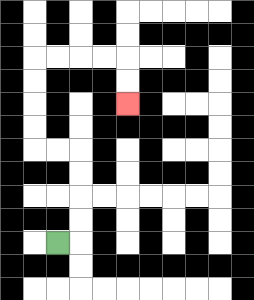{'start': '[2, 10]', 'end': '[5, 4]', 'path_directions': 'R,U,U,U,U,L,L,U,U,U,U,R,R,R,R,D,D', 'path_coordinates': '[[2, 10], [3, 10], [3, 9], [3, 8], [3, 7], [3, 6], [2, 6], [1, 6], [1, 5], [1, 4], [1, 3], [1, 2], [2, 2], [3, 2], [4, 2], [5, 2], [5, 3], [5, 4]]'}